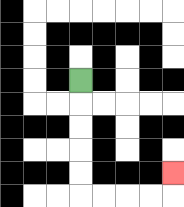{'start': '[3, 3]', 'end': '[7, 7]', 'path_directions': 'D,D,D,D,D,R,R,R,R,U', 'path_coordinates': '[[3, 3], [3, 4], [3, 5], [3, 6], [3, 7], [3, 8], [4, 8], [5, 8], [6, 8], [7, 8], [7, 7]]'}